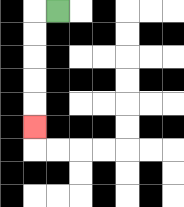{'start': '[2, 0]', 'end': '[1, 5]', 'path_directions': 'L,D,D,D,D,D', 'path_coordinates': '[[2, 0], [1, 0], [1, 1], [1, 2], [1, 3], [1, 4], [1, 5]]'}